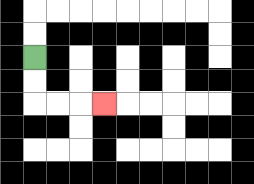{'start': '[1, 2]', 'end': '[4, 4]', 'path_directions': 'D,D,R,R,R', 'path_coordinates': '[[1, 2], [1, 3], [1, 4], [2, 4], [3, 4], [4, 4]]'}